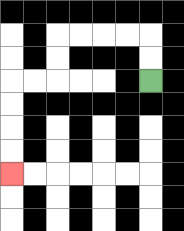{'start': '[6, 3]', 'end': '[0, 7]', 'path_directions': 'U,U,L,L,L,L,D,D,L,L,D,D,D,D', 'path_coordinates': '[[6, 3], [6, 2], [6, 1], [5, 1], [4, 1], [3, 1], [2, 1], [2, 2], [2, 3], [1, 3], [0, 3], [0, 4], [0, 5], [0, 6], [0, 7]]'}